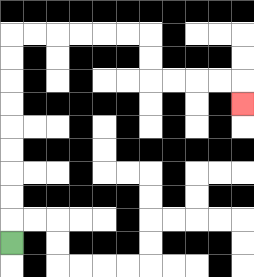{'start': '[0, 10]', 'end': '[10, 4]', 'path_directions': 'U,U,U,U,U,U,U,U,U,R,R,R,R,R,R,D,D,R,R,R,R,D', 'path_coordinates': '[[0, 10], [0, 9], [0, 8], [0, 7], [0, 6], [0, 5], [0, 4], [0, 3], [0, 2], [0, 1], [1, 1], [2, 1], [3, 1], [4, 1], [5, 1], [6, 1], [6, 2], [6, 3], [7, 3], [8, 3], [9, 3], [10, 3], [10, 4]]'}